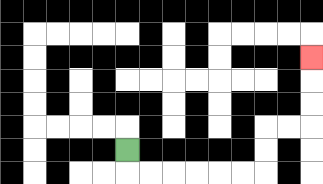{'start': '[5, 6]', 'end': '[13, 2]', 'path_directions': 'D,R,R,R,R,R,R,U,U,R,R,U,U,U', 'path_coordinates': '[[5, 6], [5, 7], [6, 7], [7, 7], [8, 7], [9, 7], [10, 7], [11, 7], [11, 6], [11, 5], [12, 5], [13, 5], [13, 4], [13, 3], [13, 2]]'}